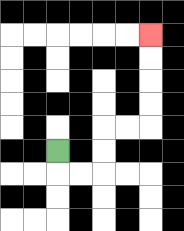{'start': '[2, 6]', 'end': '[6, 1]', 'path_directions': 'D,R,R,U,U,R,R,U,U,U,U', 'path_coordinates': '[[2, 6], [2, 7], [3, 7], [4, 7], [4, 6], [4, 5], [5, 5], [6, 5], [6, 4], [6, 3], [6, 2], [6, 1]]'}